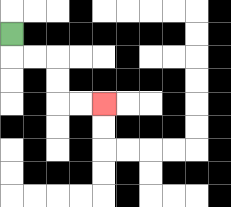{'start': '[0, 1]', 'end': '[4, 4]', 'path_directions': 'D,R,R,D,D,R,R', 'path_coordinates': '[[0, 1], [0, 2], [1, 2], [2, 2], [2, 3], [2, 4], [3, 4], [4, 4]]'}